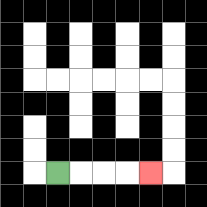{'start': '[2, 7]', 'end': '[6, 7]', 'path_directions': 'R,R,R,R', 'path_coordinates': '[[2, 7], [3, 7], [4, 7], [5, 7], [6, 7]]'}